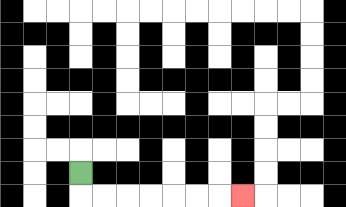{'start': '[3, 7]', 'end': '[10, 8]', 'path_directions': 'D,R,R,R,R,R,R,R', 'path_coordinates': '[[3, 7], [3, 8], [4, 8], [5, 8], [6, 8], [7, 8], [8, 8], [9, 8], [10, 8]]'}